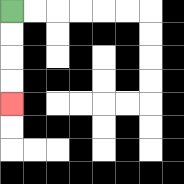{'start': '[0, 0]', 'end': '[0, 4]', 'path_directions': 'D,D,D,D', 'path_coordinates': '[[0, 0], [0, 1], [0, 2], [0, 3], [0, 4]]'}